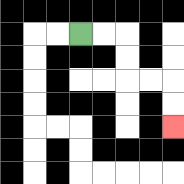{'start': '[3, 1]', 'end': '[7, 5]', 'path_directions': 'R,R,D,D,R,R,D,D', 'path_coordinates': '[[3, 1], [4, 1], [5, 1], [5, 2], [5, 3], [6, 3], [7, 3], [7, 4], [7, 5]]'}